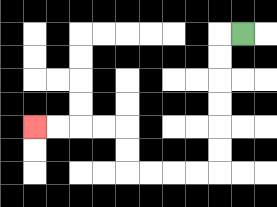{'start': '[10, 1]', 'end': '[1, 5]', 'path_directions': 'L,D,D,D,D,D,D,L,L,L,L,U,U,L,L,L,L', 'path_coordinates': '[[10, 1], [9, 1], [9, 2], [9, 3], [9, 4], [9, 5], [9, 6], [9, 7], [8, 7], [7, 7], [6, 7], [5, 7], [5, 6], [5, 5], [4, 5], [3, 5], [2, 5], [1, 5]]'}